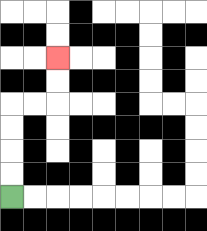{'start': '[0, 8]', 'end': '[2, 2]', 'path_directions': 'U,U,U,U,R,R,U,U', 'path_coordinates': '[[0, 8], [0, 7], [0, 6], [0, 5], [0, 4], [1, 4], [2, 4], [2, 3], [2, 2]]'}